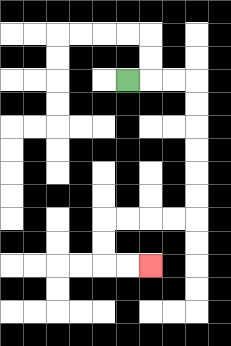{'start': '[5, 3]', 'end': '[6, 11]', 'path_directions': 'R,R,R,D,D,D,D,D,D,L,L,L,L,D,D,R,R', 'path_coordinates': '[[5, 3], [6, 3], [7, 3], [8, 3], [8, 4], [8, 5], [8, 6], [8, 7], [8, 8], [8, 9], [7, 9], [6, 9], [5, 9], [4, 9], [4, 10], [4, 11], [5, 11], [6, 11]]'}